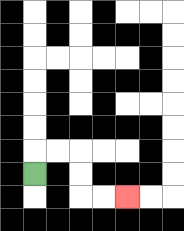{'start': '[1, 7]', 'end': '[5, 8]', 'path_directions': 'U,R,R,D,D,R,R', 'path_coordinates': '[[1, 7], [1, 6], [2, 6], [3, 6], [3, 7], [3, 8], [4, 8], [5, 8]]'}